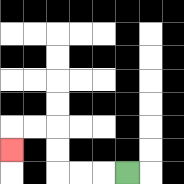{'start': '[5, 7]', 'end': '[0, 6]', 'path_directions': 'L,L,L,U,U,L,L,D', 'path_coordinates': '[[5, 7], [4, 7], [3, 7], [2, 7], [2, 6], [2, 5], [1, 5], [0, 5], [0, 6]]'}